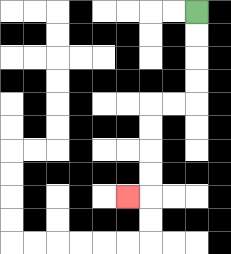{'start': '[8, 0]', 'end': '[5, 8]', 'path_directions': 'D,D,D,D,L,L,D,D,D,D,L', 'path_coordinates': '[[8, 0], [8, 1], [8, 2], [8, 3], [8, 4], [7, 4], [6, 4], [6, 5], [6, 6], [6, 7], [6, 8], [5, 8]]'}